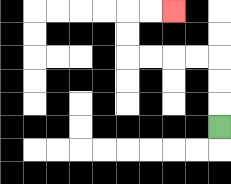{'start': '[9, 5]', 'end': '[7, 0]', 'path_directions': 'U,U,U,L,L,L,L,U,U,R,R', 'path_coordinates': '[[9, 5], [9, 4], [9, 3], [9, 2], [8, 2], [7, 2], [6, 2], [5, 2], [5, 1], [5, 0], [6, 0], [7, 0]]'}